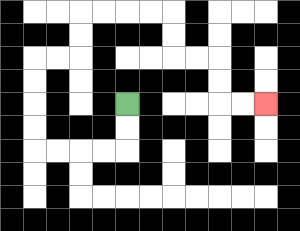{'start': '[5, 4]', 'end': '[11, 4]', 'path_directions': 'D,D,L,L,L,L,U,U,U,U,R,R,U,U,R,R,R,R,D,D,R,R,D,D,R,R', 'path_coordinates': '[[5, 4], [5, 5], [5, 6], [4, 6], [3, 6], [2, 6], [1, 6], [1, 5], [1, 4], [1, 3], [1, 2], [2, 2], [3, 2], [3, 1], [3, 0], [4, 0], [5, 0], [6, 0], [7, 0], [7, 1], [7, 2], [8, 2], [9, 2], [9, 3], [9, 4], [10, 4], [11, 4]]'}